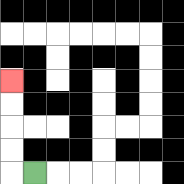{'start': '[1, 7]', 'end': '[0, 3]', 'path_directions': 'L,U,U,U,U', 'path_coordinates': '[[1, 7], [0, 7], [0, 6], [0, 5], [0, 4], [0, 3]]'}